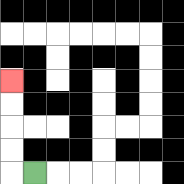{'start': '[1, 7]', 'end': '[0, 3]', 'path_directions': 'L,U,U,U,U', 'path_coordinates': '[[1, 7], [0, 7], [0, 6], [0, 5], [0, 4], [0, 3]]'}